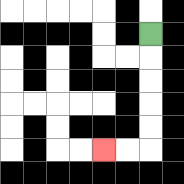{'start': '[6, 1]', 'end': '[4, 6]', 'path_directions': 'D,D,D,D,D,L,L', 'path_coordinates': '[[6, 1], [6, 2], [6, 3], [6, 4], [6, 5], [6, 6], [5, 6], [4, 6]]'}